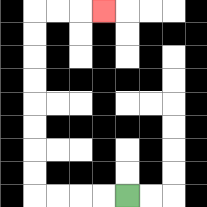{'start': '[5, 8]', 'end': '[4, 0]', 'path_directions': 'L,L,L,L,U,U,U,U,U,U,U,U,R,R,R', 'path_coordinates': '[[5, 8], [4, 8], [3, 8], [2, 8], [1, 8], [1, 7], [1, 6], [1, 5], [1, 4], [1, 3], [1, 2], [1, 1], [1, 0], [2, 0], [3, 0], [4, 0]]'}